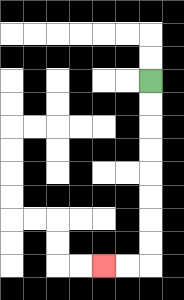{'start': '[6, 3]', 'end': '[4, 11]', 'path_directions': 'D,D,D,D,D,D,D,D,L,L', 'path_coordinates': '[[6, 3], [6, 4], [6, 5], [6, 6], [6, 7], [6, 8], [6, 9], [6, 10], [6, 11], [5, 11], [4, 11]]'}